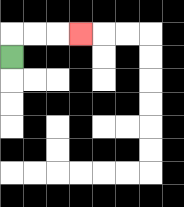{'start': '[0, 2]', 'end': '[3, 1]', 'path_directions': 'U,R,R,R', 'path_coordinates': '[[0, 2], [0, 1], [1, 1], [2, 1], [3, 1]]'}